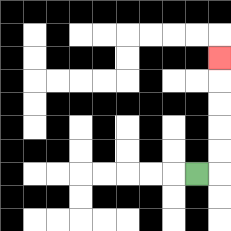{'start': '[8, 7]', 'end': '[9, 2]', 'path_directions': 'R,U,U,U,U,U', 'path_coordinates': '[[8, 7], [9, 7], [9, 6], [9, 5], [9, 4], [9, 3], [9, 2]]'}